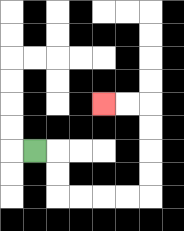{'start': '[1, 6]', 'end': '[4, 4]', 'path_directions': 'R,D,D,R,R,R,R,U,U,U,U,L,L', 'path_coordinates': '[[1, 6], [2, 6], [2, 7], [2, 8], [3, 8], [4, 8], [5, 8], [6, 8], [6, 7], [6, 6], [6, 5], [6, 4], [5, 4], [4, 4]]'}